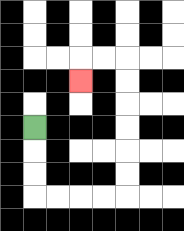{'start': '[1, 5]', 'end': '[3, 3]', 'path_directions': 'D,D,D,R,R,R,R,U,U,U,U,U,U,L,L,D', 'path_coordinates': '[[1, 5], [1, 6], [1, 7], [1, 8], [2, 8], [3, 8], [4, 8], [5, 8], [5, 7], [5, 6], [5, 5], [5, 4], [5, 3], [5, 2], [4, 2], [3, 2], [3, 3]]'}